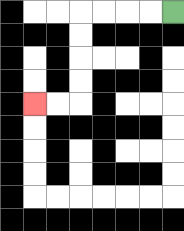{'start': '[7, 0]', 'end': '[1, 4]', 'path_directions': 'L,L,L,L,D,D,D,D,L,L', 'path_coordinates': '[[7, 0], [6, 0], [5, 0], [4, 0], [3, 0], [3, 1], [3, 2], [3, 3], [3, 4], [2, 4], [1, 4]]'}